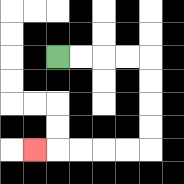{'start': '[2, 2]', 'end': '[1, 6]', 'path_directions': 'R,R,R,R,D,D,D,D,L,L,L,L,L', 'path_coordinates': '[[2, 2], [3, 2], [4, 2], [5, 2], [6, 2], [6, 3], [6, 4], [6, 5], [6, 6], [5, 6], [4, 6], [3, 6], [2, 6], [1, 6]]'}